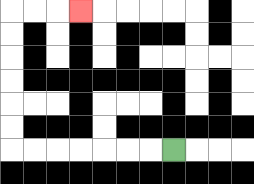{'start': '[7, 6]', 'end': '[3, 0]', 'path_directions': 'L,L,L,L,L,L,L,U,U,U,U,U,U,R,R,R', 'path_coordinates': '[[7, 6], [6, 6], [5, 6], [4, 6], [3, 6], [2, 6], [1, 6], [0, 6], [0, 5], [0, 4], [0, 3], [0, 2], [0, 1], [0, 0], [1, 0], [2, 0], [3, 0]]'}